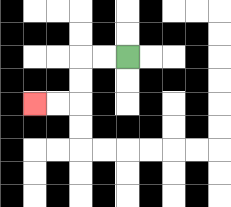{'start': '[5, 2]', 'end': '[1, 4]', 'path_directions': 'L,L,D,D,L,L', 'path_coordinates': '[[5, 2], [4, 2], [3, 2], [3, 3], [3, 4], [2, 4], [1, 4]]'}